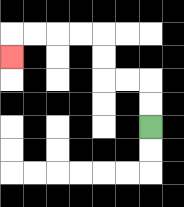{'start': '[6, 5]', 'end': '[0, 2]', 'path_directions': 'U,U,L,L,U,U,L,L,L,L,D', 'path_coordinates': '[[6, 5], [6, 4], [6, 3], [5, 3], [4, 3], [4, 2], [4, 1], [3, 1], [2, 1], [1, 1], [0, 1], [0, 2]]'}